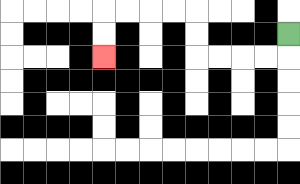{'start': '[12, 1]', 'end': '[4, 2]', 'path_directions': 'D,L,L,L,L,U,U,L,L,L,L,D,D', 'path_coordinates': '[[12, 1], [12, 2], [11, 2], [10, 2], [9, 2], [8, 2], [8, 1], [8, 0], [7, 0], [6, 0], [5, 0], [4, 0], [4, 1], [4, 2]]'}